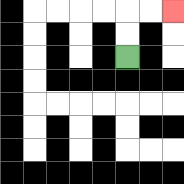{'start': '[5, 2]', 'end': '[7, 0]', 'path_directions': 'U,U,R,R', 'path_coordinates': '[[5, 2], [5, 1], [5, 0], [6, 0], [7, 0]]'}